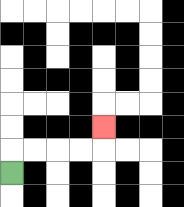{'start': '[0, 7]', 'end': '[4, 5]', 'path_directions': 'U,R,R,R,R,U', 'path_coordinates': '[[0, 7], [0, 6], [1, 6], [2, 6], [3, 6], [4, 6], [4, 5]]'}